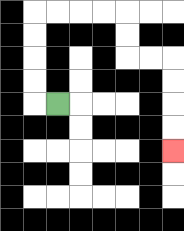{'start': '[2, 4]', 'end': '[7, 6]', 'path_directions': 'L,U,U,U,U,R,R,R,R,D,D,R,R,D,D,D,D', 'path_coordinates': '[[2, 4], [1, 4], [1, 3], [1, 2], [1, 1], [1, 0], [2, 0], [3, 0], [4, 0], [5, 0], [5, 1], [5, 2], [6, 2], [7, 2], [7, 3], [7, 4], [7, 5], [7, 6]]'}